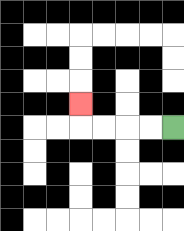{'start': '[7, 5]', 'end': '[3, 4]', 'path_directions': 'L,L,L,L,U', 'path_coordinates': '[[7, 5], [6, 5], [5, 5], [4, 5], [3, 5], [3, 4]]'}